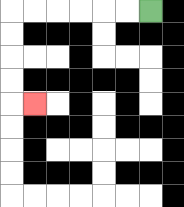{'start': '[6, 0]', 'end': '[1, 4]', 'path_directions': 'L,L,L,L,L,L,D,D,D,D,R', 'path_coordinates': '[[6, 0], [5, 0], [4, 0], [3, 0], [2, 0], [1, 0], [0, 0], [0, 1], [0, 2], [0, 3], [0, 4], [1, 4]]'}